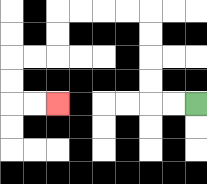{'start': '[8, 4]', 'end': '[2, 4]', 'path_directions': 'L,L,U,U,U,U,L,L,L,L,D,D,L,L,D,D,R,R', 'path_coordinates': '[[8, 4], [7, 4], [6, 4], [6, 3], [6, 2], [6, 1], [6, 0], [5, 0], [4, 0], [3, 0], [2, 0], [2, 1], [2, 2], [1, 2], [0, 2], [0, 3], [0, 4], [1, 4], [2, 4]]'}